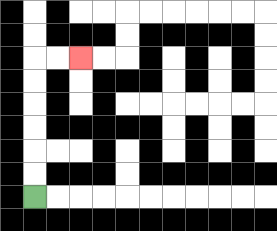{'start': '[1, 8]', 'end': '[3, 2]', 'path_directions': 'U,U,U,U,U,U,R,R', 'path_coordinates': '[[1, 8], [1, 7], [1, 6], [1, 5], [1, 4], [1, 3], [1, 2], [2, 2], [3, 2]]'}